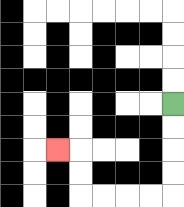{'start': '[7, 4]', 'end': '[2, 6]', 'path_directions': 'D,D,D,D,L,L,L,L,U,U,L', 'path_coordinates': '[[7, 4], [7, 5], [7, 6], [7, 7], [7, 8], [6, 8], [5, 8], [4, 8], [3, 8], [3, 7], [3, 6], [2, 6]]'}